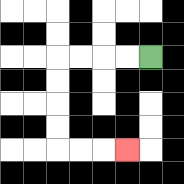{'start': '[6, 2]', 'end': '[5, 6]', 'path_directions': 'L,L,L,L,D,D,D,D,R,R,R', 'path_coordinates': '[[6, 2], [5, 2], [4, 2], [3, 2], [2, 2], [2, 3], [2, 4], [2, 5], [2, 6], [3, 6], [4, 6], [5, 6]]'}